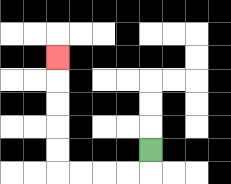{'start': '[6, 6]', 'end': '[2, 2]', 'path_directions': 'D,L,L,L,L,U,U,U,U,U', 'path_coordinates': '[[6, 6], [6, 7], [5, 7], [4, 7], [3, 7], [2, 7], [2, 6], [2, 5], [2, 4], [2, 3], [2, 2]]'}